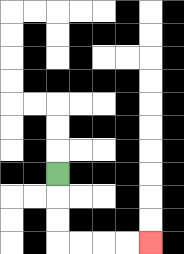{'start': '[2, 7]', 'end': '[6, 10]', 'path_directions': 'D,D,D,R,R,R,R', 'path_coordinates': '[[2, 7], [2, 8], [2, 9], [2, 10], [3, 10], [4, 10], [5, 10], [6, 10]]'}